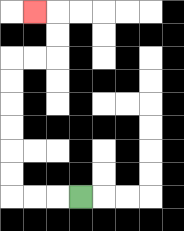{'start': '[3, 8]', 'end': '[1, 0]', 'path_directions': 'L,L,L,U,U,U,U,U,U,R,R,U,U,L', 'path_coordinates': '[[3, 8], [2, 8], [1, 8], [0, 8], [0, 7], [0, 6], [0, 5], [0, 4], [0, 3], [0, 2], [1, 2], [2, 2], [2, 1], [2, 0], [1, 0]]'}